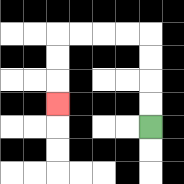{'start': '[6, 5]', 'end': '[2, 4]', 'path_directions': 'U,U,U,U,L,L,L,L,D,D,D', 'path_coordinates': '[[6, 5], [6, 4], [6, 3], [6, 2], [6, 1], [5, 1], [4, 1], [3, 1], [2, 1], [2, 2], [2, 3], [2, 4]]'}